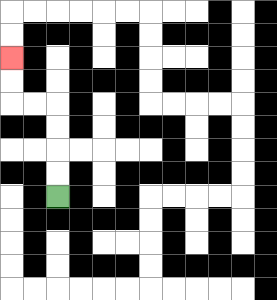{'start': '[2, 8]', 'end': '[0, 2]', 'path_directions': 'U,U,U,U,L,L,U,U', 'path_coordinates': '[[2, 8], [2, 7], [2, 6], [2, 5], [2, 4], [1, 4], [0, 4], [0, 3], [0, 2]]'}